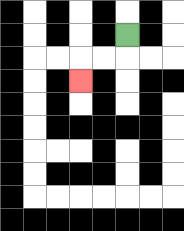{'start': '[5, 1]', 'end': '[3, 3]', 'path_directions': 'D,L,L,D', 'path_coordinates': '[[5, 1], [5, 2], [4, 2], [3, 2], [3, 3]]'}